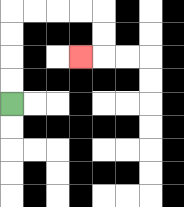{'start': '[0, 4]', 'end': '[3, 2]', 'path_directions': 'U,U,U,U,R,R,R,R,D,D,L', 'path_coordinates': '[[0, 4], [0, 3], [0, 2], [0, 1], [0, 0], [1, 0], [2, 0], [3, 0], [4, 0], [4, 1], [4, 2], [3, 2]]'}